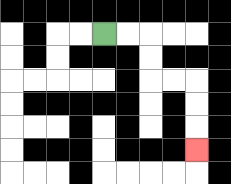{'start': '[4, 1]', 'end': '[8, 6]', 'path_directions': 'R,R,D,D,R,R,D,D,D', 'path_coordinates': '[[4, 1], [5, 1], [6, 1], [6, 2], [6, 3], [7, 3], [8, 3], [8, 4], [8, 5], [8, 6]]'}